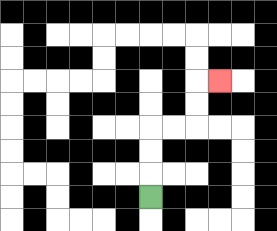{'start': '[6, 8]', 'end': '[9, 3]', 'path_directions': 'U,U,U,R,R,U,U,R', 'path_coordinates': '[[6, 8], [6, 7], [6, 6], [6, 5], [7, 5], [8, 5], [8, 4], [8, 3], [9, 3]]'}